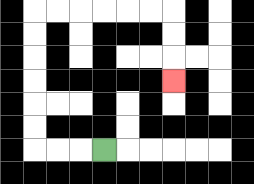{'start': '[4, 6]', 'end': '[7, 3]', 'path_directions': 'L,L,L,U,U,U,U,U,U,R,R,R,R,R,R,D,D,D', 'path_coordinates': '[[4, 6], [3, 6], [2, 6], [1, 6], [1, 5], [1, 4], [1, 3], [1, 2], [1, 1], [1, 0], [2, 0], [3, 0], [4, 0], [5, 0], [6, 0], [7, 0], [7, 1], [7, 2], [7, 3]]'}